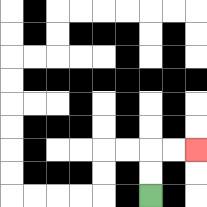{'start': '[6, 8]', 'end': '[8, 6]', 'path_directions': 'U,U,R,R', 'path_coordinates': '[[6, 8], [6, 7], [6, 6], [7, 6], [8, 6]]'}